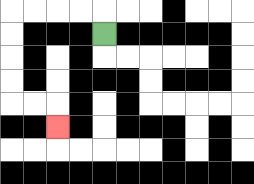{'start': '[4, 1]', 'end': '[2, 5]', 'path_directions': 'U,L,L,L,L,D,D,D,D,R,R,D', 'path_coordinates': '[[4, 1], [4, 0], [3, 0], [2, 0], [1, 0], [0, 0], [0, 1], [0, 2], [0, 3], [0, 4], [1, 4], [2, 4], [2, 5]]'}